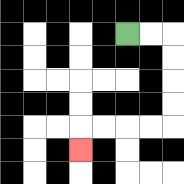{'start': '[5, 1]', 'end': '[3, 6]', 'path_directions': 'R,R,D,D,D,D,L,L,L,L,D', 'path_coordinates': '[[5, 1], [6, 1], [7, 1], [7, 2], [7, 3], [7, 4], [7, 5], [6, 5], [5, 5], [4, 5], [3, 5], [3, 6]]'}